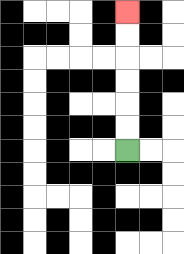{'start': '[5, 6]', 'end': '[5, 0]', 'path_directions': 'U,U,U,U,U,U', 'path_coordinates': '[[5, 6], [5, 5], [5, 4], [5, 3], [5, 2], [5, 1], [5, 0]]'}